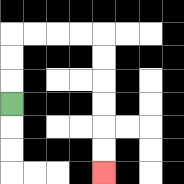{'start': '[0, 4]', 'end': '[4, 7]', 'path_directions': 'U,U,U,R,R,R,R,D,D,D,D,D,D', 'path_coordinates': '[[0, 4], [0, 3], [0, 2], [0, 1], [1, 1], [2, 1], [3, 1], [4, 1], [4, 2], [4, 3], [4, 4], [4, 5], [4, 6], [4, 7]]'}